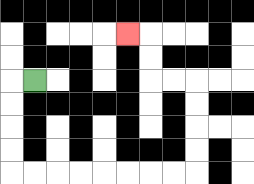{'start': '[1, 3]', 'end': '[5, 1]', 'path_directions': 'L,D,D,D,D,R,R,R,R,R,R,R,R,U,U,U,U,L,L,U,U,L', 'path_coordinates': '[[1, 3], [0, 3], [0, 4], [0, 5], [0, 6], [0, 7], [1, 7], [2, 7], [3, 7], [4, 7], [5, 7], [6, 7], [7, 7], [8, 7], [8, 6], [8, 5], [8, 4], [8, 3], [7, 3], [6, 3], [6, 2], [6, 1], [5, 1]]'}